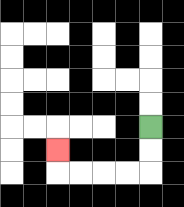{'start': '[6, 5]', 'end': '[2, 6]', 'path_directions': 'D,D,L,L,L,L,U', 'path_coordinates': '[[6, 5], [6, 6], [6, 7], [5, 7], [4, 7], [3, 7], [2, 7], [2, 6]]'}